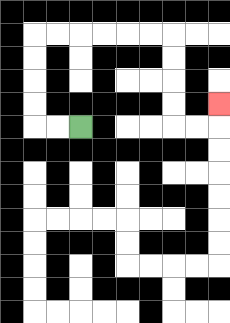{'start': '[3, 5]', 'end': '[9, 4]', 'path_directions': 'L,L,U,U,U,U,R,R,R,R,R,R,D,D,D,D,R,R,U', 'path_coordinates': '[[3, 5], [2, 5], [1, 5], [1, 4], [1, 3], [1, 2], [1, 1], [2, 1], [3, 1], [4, 1], [5, 1], [6, 1], [7, 1], [7, 2], [7, 3], [7, 4], [7, 5], [8, 5], [9, 5], [9, 4]]'}